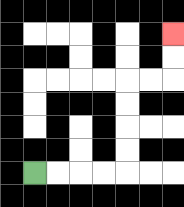{'start': '[1, 7]', 'end': '[7, 1]', 'path_directions': 'R,R,R,R,U,U,U,U,R,R,U,U', 'path_coordinates': '[[1, 7], [2, 7], [3, 7], [4, 7], [5, 7], [5, 6], [5, 5], [5, 4], [5, 3], [6, 3], [7, 3], [7, 2], [7, 1]]'}